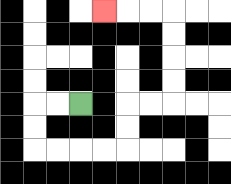{'start': '[3, 4]', 'end': '[4, 0]', 'path_directions': 'L,L,D,D,R,R,R,R,U,U,R,R,U,U,U,U,L,L,L', 'path_coordinates': '[[3, 4], [2, 4], [1, 4], [1, 5], [1, 6], [2, 6], [3, 6], [4, 6], [5, 6], [5, 5], [5, 4], [6, 4], [7, 4], [7, 3], [7, 2], [7, 1], [7, 0], [6, 0], [5, 0], [4, 0]]'}